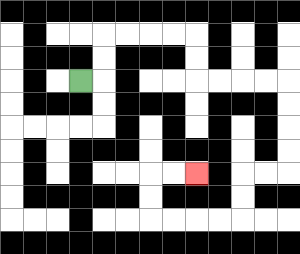{'start': '[3, 3]', 'end': '[8, 7]', 'path_directions': 'R,U,U,R,R,R,R,D,D,R,R,R,R,D,D,D,D,L,L,D,D,L,L,L,L,U,U,R,R', 'path_coordinates': '[[3, 3], [4, 3], [4, 2], [4, 1], [5, 1], [6, 1], [7, 1], [8, 1], [8, 2], [8, 3], [9, 3], [10, 3], [11, 3], [12, 3], [12, 4], [12, 5], [12, 6], [12, 7], [11, 7], [10, 7], [10, 8], [10, 9], [9, 9], [8, 9], [7, 9], [6, 9], [6, 8], [6, 7], [7, 7], [8, 7]]'}